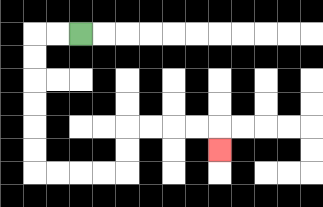{'start': '[3, 1]', 'end': '[9, 6]', 'path_directions': 'L,L,D,D,D,D,D,D,R,R,R,R,U,U,R,R,R,R,D', 'path_coordinates': '[[3, 1], [2, 1], [1, 1], [1, 2], [1, 3], [1, 4], [1, 5], [1, 6], [1, 7], [2, 7], [3, 7], [4, 7], [5, 7], [5, 6], [5, 5], [6, 5], [7, 5], [8, 5], [9, 5], [9, 6]]'}